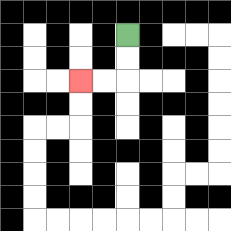{'start': '[5, 1]', 'end': '[3, 3]', 'path_directions': 'D,D,L,L', 'path_coordinates': '[[5, 1], [5, 2], [5, 3], [4, 3], [3, 3]]'}